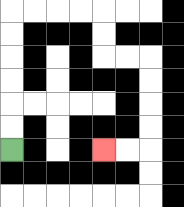{'start': '[0, 6]', 'end': '[4, 6]', 'path_directions': 'U,U,U,U,U,U,R,R,R,R,D,D,R,R,D,D,D,D,L,L', 'path_coordinates': '[[0, 6], [0, 5], [0, 4], [0, 3], [0, 2], [0, 1], [0, 0], [1, 0], [2, 0], [3, 0], [4, 0], [4, 1], [4, 2], [5, 2], [6, 2], [6, 3], [6, 4], [6, 5], [6, 6], [5, 6], [4, 6]]'}